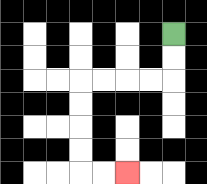{'start': '[7, 1]', 'end': '[5, 7]', 'path_directions': 'D,D,L,L,L,L,D,D,D,D,R,R', 'path_coordinates': '[[7, 1], [7, 2], [7, 3], [6, 3], [5, 3], [4, 3], [3, 3], [3, 4], [3, 5], [3, 6], [3, 7], [4, 7], [5, 7]]'}